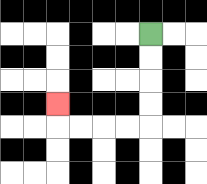{'start': '[6, 1]', 'end': '[2, 4]', 'path_directions': 'D,D,D,D,L,L,L,L,U', 'path_coordinates': '[[6, 1], [6, 2], [6, 3], [6, 4], [6, 5], [5, 5], [4, 5], [3, 5], [2, 5], [2, 4]]'}